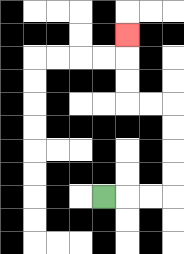{'start': '[4, 8]', 'end': '[5, 1]', 'path_directions': 'R,R,R,U,U,U,U,L,L,U,U,U', 'path_coordinates': '[[4, 8], [5, 8], [6, 8], [7, 8], [7, 7], [7, 6], [7, 5], [7, 4], [6, 4], [5, 4], [5, 3], [5, 2], [5, 1]]'}